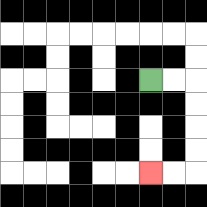{'start': '[6, 3]', 'end': '[6, 7]', 'path_directions': 'R,R,D,D,D,D,L,L', 'path_coordinates': '[[6, 3], [7, 3], [8, 3], [8, 4], [8, 5], [8, 6], [8, 7], [7, 7], [6, 7]]'}